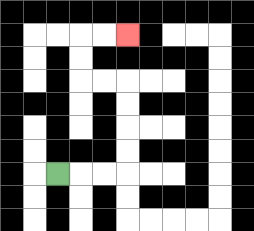{'start': '[2, 7]', 'end': '[5, 1]', 'path_directions': 'R,R,R,U,U,U,U,L,L,U,U,R,R', 'path_coordinates': '[[2, 7], [3, 7], [4, 7], [5, 7], [5, 6], [5, 5], [5, 4], [5, 3], [4, 3], [3, 3], [3, 2], [3, 1], [4, 1], [5, 1]]'}